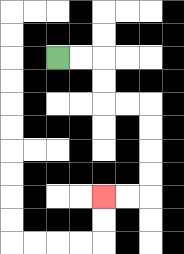{'start': '[2, 2]', 'end': '[4, 8]', 'path_directions': 'R,R,D,D,R,R,D,D,D,D,L,L', 'path_coordinates': '[[2, 2], [3, 2], [4, 2], [4, 3], [4, 4], [5, 4], [6, 4], [6, 5], [6, 6], [6, 7], [6, 8], [5, 8], [4, 8]]'}